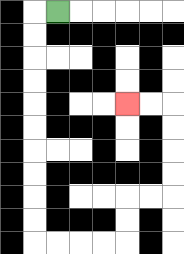{'start': '[2, 0]', 'end': '[5, 4]', 'path_directions': 'L,D,D,D,D,D,D,D,D,D,D,R,R,R,R,U,U,R,R,U,U,U,U,L,L', 'path_coordinates': '[[2, 0], [1, 0], [1, 1], [1, 2], [1, 3], [1, 4], [1, 5], [1, 6], [1, 7], [1, 8], [1, 9], [1, 10], [2, 10], [3, 10], [4, 10], [5, 10], [5, 9], [5, 8], [6, 8], [7, 8], [7, 7], [7, 6], [7, 5], [7, 4], [6, 4], [5, 4]]'}